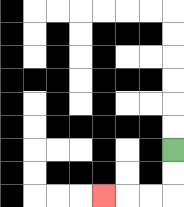{'start': '[7, 6]', 'end': '[4, 8]', 'path_directions': 'D,D,L,L,L', 'path_coordinates': '[[7, 6], [7, 7], [7, 8], [6, 8], [5, 8], [4, 8]]'}